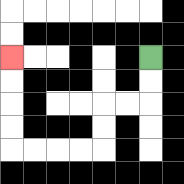{'start': '[6, 2]', 'end': '[0, 2]', 'path_directions': 'D,D,L,L,D,D,L,L,L,L,U,U,U,U', 'path_coordinates': '[[6, 2], [6, 3], [6, 4], [5, 4], [4, 4], [4, 5], [4, 6], [3, 6], [2, 6], [1, 6], [0, 6], [0, 5], [0, 4], [0, 3], [0, 2]]'}